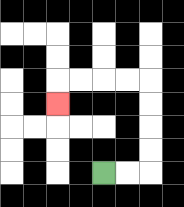{'start': '[4, 7]', 'end': '[2, 4]', 'path_directions': 'R,R,U,U,U,U,L,L,L,L,D', 'path_coordinates': '[[4, 7], [5, 7], [6, 7], [6, 6], [6, 5], [6, 4], [6, 3], [5, 3], [4, 3], [3, 3], [2, 3], [2, 4]]'}